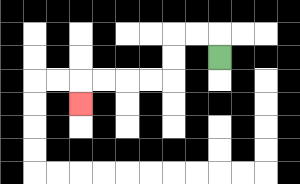{'start': '[9, 2]', 'end': '[3, 4]', 'path_directions': 'U,L,L,D,D,L,L,L,L,D', 'path_coordinates': '[[9, 2], [9, 1], [8, 1], [7, 1], [7, 2], [7, 3], [6, 3], [5, 3], [4, 3], [3, 3], [3, 4]]'}